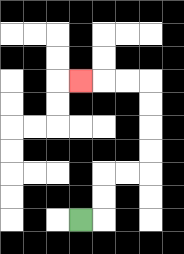{'start': '[3, 9]', 'end': '[3, 3]', 'path_directions': 'R,U,U,R,R,U,U,U,U,L,L,L', 'path_coordinates': '[[3, 9], [4, 9], [4, 8], [4, 7], [5, 7], [6, 7], [6, 6], [6, 5], [6, 4], [6, 3], [5, 3], [4, 3], [3, 3]]'}